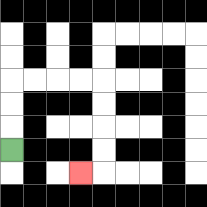{'start': '[0, 6]', 'end': '[3, 7]', 'path_directions': 'U,U,U,R,R,R,R,D,D,D,D,L', 'path_coordinates': '[[0, 6], [0, 5], [0, 4], [0, 3], [1, 3], [2, 3], [3, 3], [4, 3], [4, 4], [4, 5], [4, 6], [4, 7], [3, 7]]'}